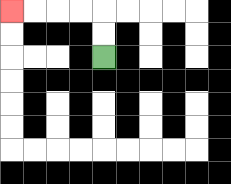{'start': '[4, 2]', 'end': '[0, 0]', 'path_directions': 'U,U,L,L,L,L', 'path_coordinates': '[[4, 2], [4, 1], [4, 0], [3, 0], [2, 0], [1, 0], [0, 0]]'}